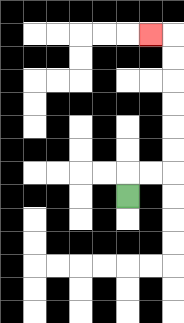{'start': '[5, 8]', 'end': '[6, 1]', 'path_directions': 'U,R,R,U,U,U,U,U,U,L', 'path_coordinates': '[[5, 8], [5, 7], [6, 7], [7, 7], [7, 6], [7, 5], [7, 4], [7, 3], [7, 2], [7, 1], [6, 1]]'}